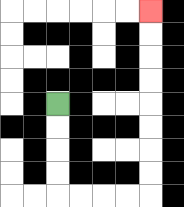{'start': '[2, 4]', 'end': '[6, 0]', 'path_directions': 'D,D,D,D,R,R,R,R,U,U,U,U,U,U,U,U', 'path_coordinates': '[[2, 4], [2, 5], [2, 6], [2, 7], [2, 8], [3, 8], [4, 8], [5, 8], [6, 8], [6, 7], [6, 6], [6, 5], [6, 4], [6, 3], [6, 2], [6, 1], [6, 0]]'}